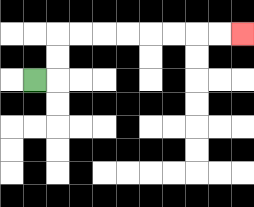{'start': '[1, 3]', 'end': '[10, 1]', 'path_directions': 'R,U,U,R,R,R,R,R,R,R,R', 'path_coordinates': '[[1, 3], [2, 3], [2, 2], [2, 1], [3, 1], [4, 1], [5, 1], [6, 1], [7, 1], [8, 1], [9, 1], [10, 1]]'}